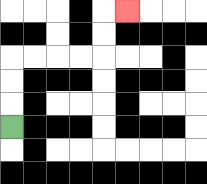{'start': '[0, 5]', 'end': '[5, 0]', 'path_directions': 'U,U,U,R,R,R,R,U,U,R', 'path_coordinates': '[[0, 5], [0, 4], [0, 3], [0, 2], [1, 2], [2, 2], [3, 2], [4, 2], [4, 1], [4, 0], [5, 0]]'}